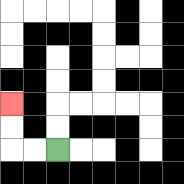{'start': '[2, 6]', 'end': '[0, 4]', 'path_directions': 'L,L,U,U', 'path_coordinates': '[[2, 6], [1, 6], [0, 6], [0, 5], [0, 4]]'}